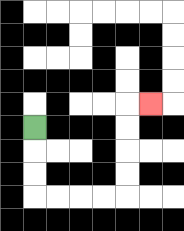{'start': '[1, 5]', 'end': '[6, 4]', 'path_directions': 'D,D,D,R,R,R,R,U,U,U,U,R', 'path_coordinates': '[[1, 5], [1, 6], [1, 7], [1, 8], [2, 8], [3, 8], [4, 8], [5, 8], [5, 7], [5, 6], [5, 5], [5, 4], [6, 4]]'}